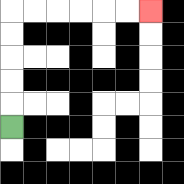{'start': '[0, 5]', 'end': '[6, 0]', 'path_directions': 'U,U,U,U,U,R,R,R,R,R,R', 'path_coordinates': '[[0, 5], [0, 4], [0, 3], [0, 2], [0, 1], [0, 0], [1, 0], [2, 0], [3, 0], [4, 0], [5, 0], [6, 0]]'}